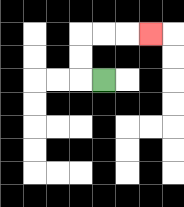{'start': '[4, 3]', 'end': '[6, 1]', 'path_directions': 'L,U,U,R,R,R', 'path_coordinates': '[[4, 3], [3, 3], [3, 2], [3, 1], [4, 1], [5, 1], [6, 1]]'}